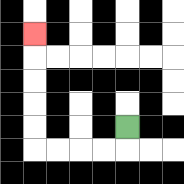{'start': '[5, 5]', 'end': '[1, 1]', 'path_directions': 'D,L,L,L,L,U,U,U,U,U', 'path_coordinates': '[[5, 5], [5, 6], [4, 6], [3, 6], [2, 6], [1, 6], [1, 5], [1, 4], [1, 3], [1, 2], [1, 1]]'}